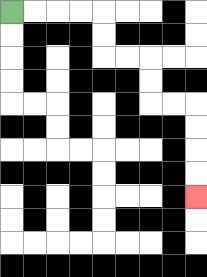{'start': '[0, 0]', 'end': '[8, 8]', 'path_directions': 'R,R,R,R,D,D,R,R,D,D,R,R,D,D,D,D', 'path_coordinates': '[[0, 0], [1, 0], [2, 0], [3, 0], [4, 0], [4, 1], [4, 2], [5, 2], [6, 2], [6, 3], [6, 4], [7, 4], [8, 4], [8, 5], [8, 6], [8, 7], [8, 8]]'}